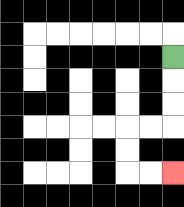{'start': '[7, 2]', 'end': '[7, 7]', 'path_directions': 'D,D,D,L,L,D,D,R,R', 'path_coordinates': '[[7, 2], [7, 3], [7, 4], [7, 5], [6, 5], [5, 5], [5, 6], [5, 7], [6, 7], [7, 7]]'}